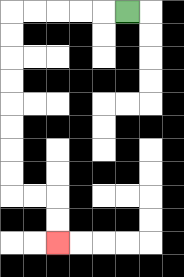{'start': '[5, 0]', 'end': '[2, 10]', 'path_directions': 'L,L,L,L,L,D,D,D,D,D,D,D,D,R,R,D,D', 'path_coordinates': '[[5, 0], [4, 0], [3, 0], [2, 0], [1, 0], [0, 0], [0, 1], [0, 2], [0, 3], [0, 4], [0, 5], [0, 6], [0, 7], [0, 8], [1, 8], [2, 8], [2, 9], [2, 10]]'}